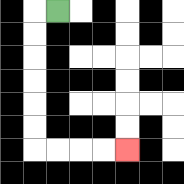{'start': '[2, 0]', 'end': '[5, 6]', 'path_directions': 'L,D,D,D,D,D,D,R,R,R,R', 'path_coordinates': '[[2, 0], [1, 0], [1, 1], [1, 2], [1, 3], [1, 4], [1, 5], [1, 6], [2, 6], [3, 6], [4, 6], [5, 6]]'}